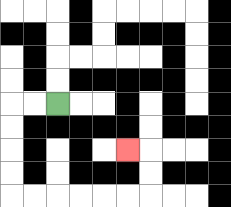{'start': '[2, 4]', 'end': '[5, 6]', 'path_directions': 'L,L,D,D,D,D,R,R,R,R,R,R,U,U,L', 'path_coordinates': '[[2, 4], [1, 4], [0, 4], [0, 5], [0, 6], [0, 7], [0, 8], [1, 8], [2, 8], [3, 8], [4, 8], [5, 8], [6, 8], [6, 7], [6, 6], [5, 6]]'}